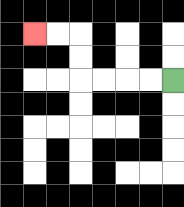{'start': '[7, 3]', 'end': '[1, 1]', 'path_directions': 'L,L,L,L,U,U,L,L', 'path_coordinates': '[[7, 3], [6, 3], [5, 3], [4, 3], [3, 3], [3, 2], [3, 1], [2, 1], [1, 1]]'}